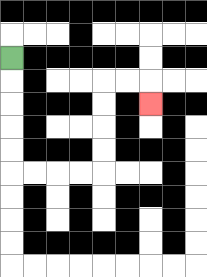{'start': '[0, 2]', 'end': '[6, 4]', 'path_directions': 'D,D,D,D,D,R,R,R,R,U,U,U,U,R,R,D', 'path_coordinates': '[[0, 2], [0, 3], [0, 4], [0, 5], [0, 6], [0, 7], [1, 7], [2, 7], [3, 7], [4, 7], [4, 6], [4, 5], [4, 4], [4, 3], [5, 3], [6, 3], [6, 4]]'}